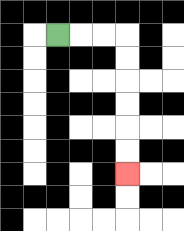{'start': '[2, 1]', 'end': '[5, 7]', 'path_directions': 'R,R,R,D,D,D,D,D,D', 'path_coordinates': '[[2, 1], [3, 1], [4, 1], [5, 1], [5, 2], [5, 3], [5, 4], [5, 5], [5, 6], [5, 7]]'}